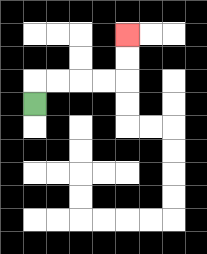{'start': '[1, 4]', 'end': '[5, 1]', 'path_directions': 'U,R,R,R,R,U,U', 'path_coordinates': '[[1, 4], [1, 3], [2, 3], [3, 3], [4, 3], [5, 3], [5, 2], [5, 1]]'}